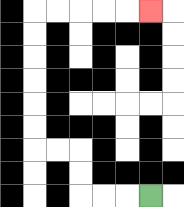{'start': '[6, 8]', 'end': '[6, 0]', 'path_directions': 'L,L,L,U,U,L,L,U,U,U,U,U,U,R,R,R,R,R', 'path_coordinates': '[[6, 8], [5, 8], [4, 8], [3, 8], [3, 7], [3, 6], [2, 6], [1, 6], [1, 5], [1, 4], [1, 3], [1, 2], [1, 1], [1, 0], [2, 0], [3, 0], [4, 0], [5, 0], [6, 0]]'}